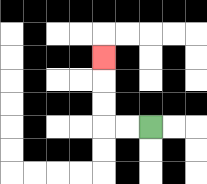{'start': '[6, 5]', 'end': '[4, 2]', 'path_directions': 'L,L,U,U,U', 'path_coordinates': '[[6, 5], [5, 5], [4, 5], [4, 4], [4, 3], [4, 2]]'}